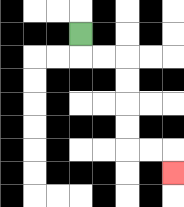{'start': '[3, 1]', 'end': '[7, 7]', 'path_directions': 'D,R,R,D,D,D,D,R,R,D', 'path_coordinates': '[[3, 1], [3, 2], [4, 2], [5, 2], [5, 3], [5, 4], [5, 5], [5, 6], [6, 6], [7, 6], [7, 7]]'}